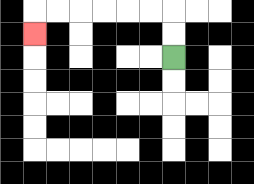{'start': '[7, 2]', 'end': '[1, 1]', 'path_directions': 'U,U,L,L,L,L,L,L,D', 'path_coordinates': '[[7, 2], [7, 1], [7, 0], [6, 0], [5, 0], [4, 0], [3, 0], [2, 0], [1, 0], [1, 1]]'}